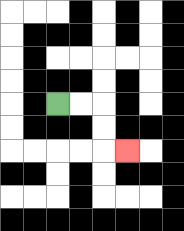{'start': '[2, 4]', 'end': '[5, 6]', 'path_directions': 'R,R,D,D,R', 'path_coordinates': '[[2, 4], [3, 4], [4, 4], [4, 5], [4, 6], [5, 6]]'}